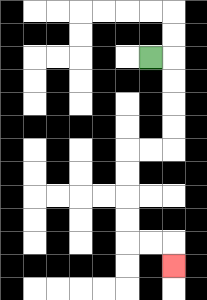{'start': '[6, 2]', 'end': '[7, 11]', 'path_directions': 'R,D,D,D,D,L,L,D,D,D,D,R,R,D', 'path_coordinates': '[[6, 2], [7, 2], [7, 3], [7, 4], [7, 5], [7, 6], [6, 6], [5, 6], [5, 7], [5, 8], [5, 9], [5, 10], [6, 10], [7, 10], [7, 11]]'}